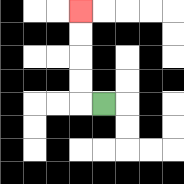{'start': '[4, 4]', 'end': '[3, 0]', 'path_directions': 'L,U,U,U,U', 'path_coordinates': '[[4, 4], [3, 4], [3, 3], [3, 2], [3, 1], [3, 0]]'}